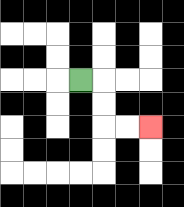{'start': '[3, 3]', 'end': '[6, 5]', 'path_directions': 'R,D,D,R,R', 'path_coordinates': '[[3, 3], [4, 3], [4, 4], [4, 5], [5, 5], [6, 5]]'}